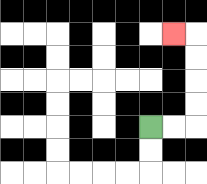{'start': '[6, 5]', 'end': '[7, 1]', 'path_directions': 'R,R,U,U,U,U,L', 'path_coordinates': '[[6, 5], [7, 5], [8, 5], [8, 4], [8, 3], [8, 2], [8, 1], [7, 1]]'}